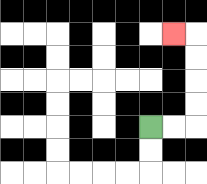{'start': '[6, 5]', 'end': '[7, 1]', 'path_directions': 'R,R,U,U,U,U,L', 'path_coordinates': '[[6, 5], [7, 5], [8, 5], [8, 4], [8, 3], [8, 2], [8, 1], [7, 1]]'}